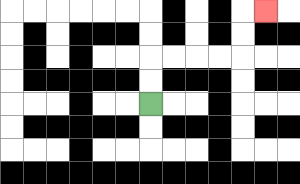{'start': '[6, 4]', 'end': '[11, 0]', 'path_directions': 'U,U,R,R,R,R,U,U,R', 'path_coordinates': '[[6, 4], [6, 3], [6, 2], [7, 2], [8, 2], [9, 2], [10, 2], [10, 1], [10, 0], [11, 0]]'}